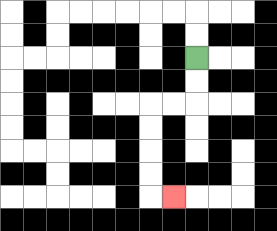{'start': '[8, 2]', 'end': '[7, 8]', 'path_directions': 'D,D,L,L,D,D,D,D,R', 'path_coordinates': '[[8, 2], [8, 3], [8, 4], [7, 4], [6, 4], [6, 5], [6, 6], [6, 7], [6, 8], [7, 8]]'}